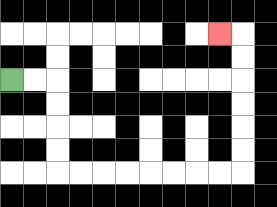{'start': '[0, 3]', 'end': '[9, 1]', 'path_directions': 'R,R,D,D,D,D,R,R,R,R,R,R,R,R,U,U,U,U,U,U,L', 'path_coordinates': '[[0, 3], [1, 3], [2, 3], [2, 4], [2, 5], [2, 6], [2, 7], [3, 7], [4, 7], [5, 7], [6, 7], [7, 7], [8, 7], [9, 7], [10, 7], [10, 6], [10, 5], [10, 4], [10, 3], [10, 2], [10, 1], [9, 1]]'}